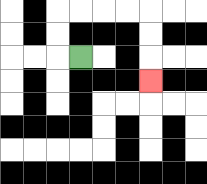{'start': '[3, 2]', 'end': '[6, 3]', 'path_directions': 'L,U,U,R,R,R,R,D,D,D', 'path_coordinates': '[[3, 2], [2, 2], [2, 1], [2, 0], [3, 0], [4, 0], [5, 0], [6, 0], [6, 1], [6, 2], [6, 3]]'}